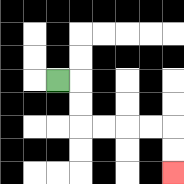{'start': '[2, 3]', 'end': '[7, 7]', 'path_directions': 'R,D,D,R,R,R,R,D,D', 'path_coordinates': '[[2, 3], [3, 3], [3, 4], [3, 5], [4, 5], [5, 5], [6, 5], [7, 5], [7, 6], [7, 7]]'}